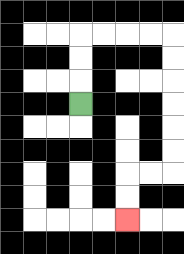{'start': '[3, 4]', 'end': '[5, 9]', 'path_directions': 'U,U,U,R,R,R,R,D,D,D,D,D,D,L,L,D,D', 'path_coordinates': '[[3, 4], [3, 3], [3, 2], [3, 1], [4, 1], [5, 1], [6, 1], [7, 1], [7, 2], [7, 3], [7, 4], [7, 5], [7, 6], [7, 7], [6, 7], [5, 7], [5, 8], [5, 9]]'}